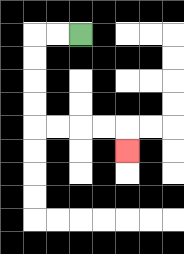{'start': '[3, 1]', 'end': '[5, 6]', 'path_directions': 'L,L,D,D,D,D,R,R,R,R,D', 'path_coordinates': '[[3, 1], [2, 1], [1, 1], [1, 2], [1, 3], [1, 4], [1, 5], [2, 5], [3, 5], [4, 5], [5, 5], [5, 6]]'}